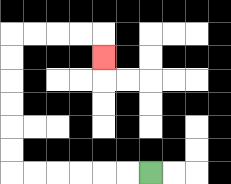{'start': '[6, 7]', 'end': '[4, 2]', 'path_directions': 'L,L,L,L,L,L,U,U,U,U,U,U,R,R,R,R,D', 'path_coordinates': '[[6, 7], [5, 7], [4, 7], [3, 7], [2, 7], [1, 7], [0, 7], [0, 6], [0, 5], [0, 4], [0, 3], [0, 2], [0, 1], [1, 1], [2, 1], [3, 1], [4, 1], [4, 2]]'}